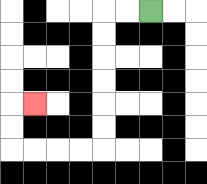{'start': '[6, 0]', 'end': '[1, 4]', 'path_directions': 'L,L,D,D,D,D,D,D,L,L,L,L,U,U,R', 'path_coordinates': '[[6, 0], [5, 0], [4, 0], [4, 1], [4, 2], [4, 3], [4, 4], [4, 5], [4, 6], [3, 6], [2, 6], [1, 6], [0, 6], [0, 5], [0, 4], [1, 4]]'}